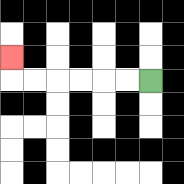{'start': '[6, 3]', 'end': '[0, 2]', 'path_directions': 'L,L,L,L,L,L,U', 'path_coordinates': '[[6, 3], [5, 3], [4, 3], [3, 3], [2, 3], [1, 3], [0, 3], [0, 2]]'}